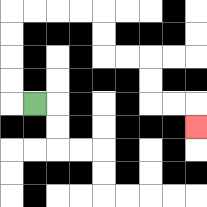{'start': '[1, 4]', 'end': '[8, 5]', 'path_directions': 'L,U,U,U,U,R,R,R,R,D,D,R,R,D,D,R,R,D', 'path_coordinates': '[[1, 4], [0, 4], [0, 3], [0, 2], [0, 1], [0, 0], [1, 0], [2, 0], [3, 0], [4, 0], [4, 1], [4, 2], [5, 2], [6, 2], [6, 3], [6, 4], [7, 4], [8, 4], [8, 5]]'}